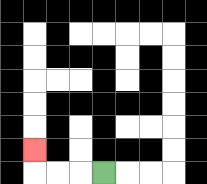{'start': '[4, 7]', 'end': '[1, 6]', 'path_directions': 'L,L,L,U', 'path_coordinates': '[[4, 7], [3, 7], [2, 7], [1, 7], [1, 6]]'}